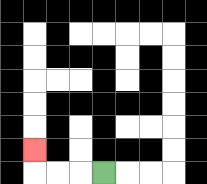{'start': '[4, 7]', 'end': '[1, 6]', 'path_directions': 'L,L,L,U', 'path_coordinates': '[[4, 7], [3, 7], [2, 7], [1, 7], [1, 6]]'}